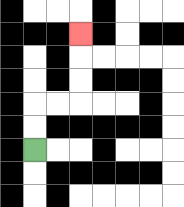{'start': '[1, 6]', 'end': '[3, 1]', 'path_directions': 'U,U,R,R,U,U,U', 'path_coordinates': '[[1, 6], [1, 5], [1, 4], [2, 4], [3, 4], [3, 3], [3, 2], [3, 1]]'}